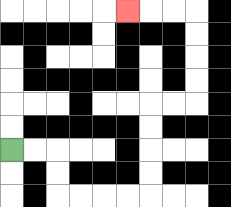{'start': '[0, 6]', 'end': '[5, 0]', 'path_directions': 'R,R,D,D,R,R,R,R,U,U,U,U,R,R,U,U,U,U,L,L,L', 'path_coordinates': '[[0, 6], [1, 6], [2, 6], [2, 7], [2, 8], [3, 8], [4, 8], [5, 8], [6, 8], [6, 7], [6, 6], [6, 5], [6, 4], [7, 4], [8, 4], [8, 3], [8, 2], [8, 1], [8, 0], [7, 0], [6, 0], [5, 0]]'}